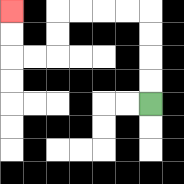{'start': '[6, 4]', 'end': '[0, 0]', 'path_directions': 'U,U,U,U,L,L,L,L,D,D,L,L,U,U', 'path_coordinates': '[[6, 4], [6, 3], [6, 2], [6, 1], [6, 0], [5, 0], [4, 0], [3, 0], [2, 0], [2, 1], [2, 2], [1, 2], [0, 2], [0, 1], [0, 0]]'}